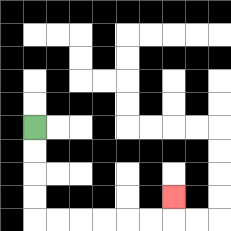{'start': '[1, 5]', 'end': '[7, 8]', 'path_directions': 'D,D,D,D,R,R,R,R,R,R,U', 'path_coordinates': '[[1, 5], [1, 6], [1, 7], [1, 8], [1, 9], [2, 9], [3, 9], [4, 9], [5, 9], [6, 9], [7, 9], [7, 8]]'}